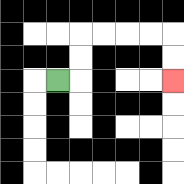{'start': '[2, 3]', 'end': '[7, 3]', 'path_directions': 'R,U,U,R,R,R,R,D,D', 'path_coordinates': '[[2, 3], [3, 3], [3, 2], [3, 1], [4, 1], [5, 1], [6, 1], [7, 1], [7, 2], [7, 3]]'}